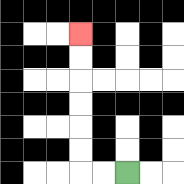{'start': '[5, 7]', 'end': '[3, 1]', 'path_directions': 'L,L,U,U,U,U,U,U', 'path_coordinates': '[[5, 7], [4, 7], [3, 7], [3, 6], [3, 5], [3, 4], [3, 3], [3, 2], [3, 1]]'}